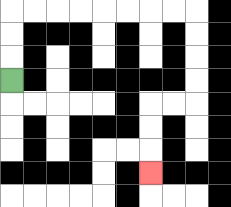{'start': '[0, 3]', 'end': '[6, 7]', 'path_directions': 'U,U,U,R,R,R,R,R,R,R,R,D,D,D,D,L,L,D,D,D', 'path_coordinates': '[[0, 3], [0, 2], [0, 1], [0, 0], [1, 0], [2, 0], [3, 0], [4, 0], [5, 0], [6, 0], [7, 0], [8, 0], [8, 1], [8, 2], [8, 3], [8, 4], [7, 4], [6, 4], [6, 5], [6, 6], [6, 7]]'}